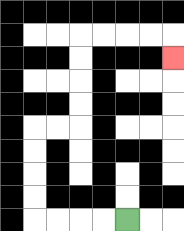{'start': '[5, 9]', 'end': '[7, 2]', 'path_directions': 'L,L,L,L,U,U,U,U,R,R,U,U,U,U,R,R,R,R,D', 'path_coordinates': '[[5, 9], [4, 9], [3, 9], [2, 9], [1, 9], [1, 8], [1, 7], [1, 6], [1, 5], [2, 5], [3, 5], [3, 4], [3, 3], [3, 2], [3, 1], [4, 1], [5, 1], [6, 1], [7, 1], [7, 2]]'}